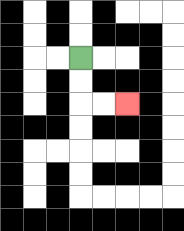{'start': '[3, 2]', 'end': '[5, 4]', 'path_directions': 'D,D,R,R', 'path_coordinates': '[[3, 2], [3, 3], [3, 4], [4, 4], [5, 4]]'}